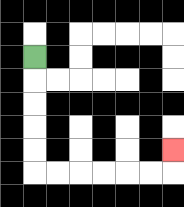{'start': '[1, 2]', 'end': '[7, 6]', 'path_directions': 'D,D,D,D,D,R,R,R,R,R,R,U', 'path_coordinates': '[[1, 2], [1, 3], [1, 4], [1, 5], [1, 6], [1, 7], [2, 7], [3, 7], [4, 7], [5, 7], [6, 7], [7, 7], [7, 6]]'}